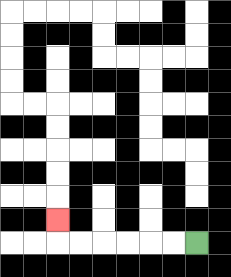{'start': '[8, 10]', 'end': '[2, 9]', 'path_directions': 'L,L,L,L,L,L,U', 'path_coordinates': '[[8, 10], [7, 10], [6, 10], [5, 10], [4, 10], [3, 10], [2, 10], [2, 9]]'}